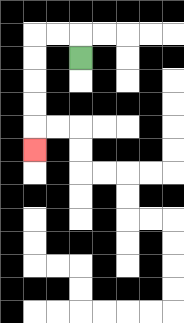{'start': '[3, 2]', 'end': '[1, 6]', 'path_directions': 'U,L,L,D,D,D,D,D', 'path_coordinates': '[[3, 2], [3, 1], [2, 1], [1, 1], [1, 2], [1, 3], [1, 4], [1, 5], [1, 6]]'}